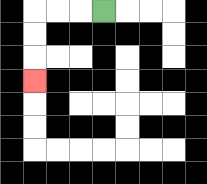{'start': '[4, 0]', 'end': '[1, 3]', 'path_directions': 'L,L,L,D,D,D', 'path_coordinates': '[[4, 0], [3, 0], [2, 0], [1, 0], [1, 1], [1, 2], [1, 3]]'}